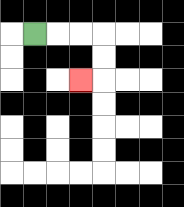{'start': '[1, 1]', 'end': '[3, 3]', 'path_directions': 'R,R,R,D,D,L', 'path_coordinates': '[[1, 1], [2, 1], [3, 1], [4, 1], [4, 2], [4, 3], [3, 3]]'}